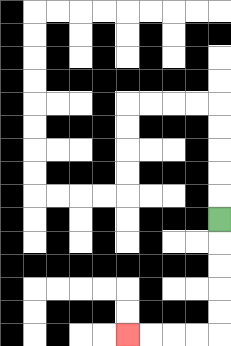{'start': '[9, 9]', 'end': '[5, 14]', 'path_directions': 'D,D,D,D,D,L,L,L,L', 'path_coordinates': '[[9, 9], [9, 10], [9, 11], [9, 12], [9, 13], [9, 14], [8, 14], [7, 14], [6, 14], [5, 14]]'}